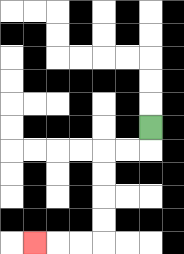{'start': '[6, 5]', 'end': '[1, 10]', 'path_directions': 'D,L,L,D,D,D,D,L,L,L', 'path_coordinates': '[[6, 5], [6, 6], [5, 6], [4, 6], [4, 7], [4, 8], [4, 9], [4, 10], [3, 10], [2, 10], [1, 10]]'}